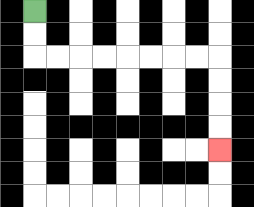{'start': '[1, 0]', 'end': '[9, 6]', 'path_directions': 'D,D,R,R,R,R,R,R,R,R,D,D,D,D', 'path_coordinates': '[[1, 0], [1, 1], [1, 2], [2, 2], [3, 2], [4, 2], [5, 2], [6, 2], [7, 2], [8, 2], [9, 2], [9, 3], [9, 4], [9, 5], [9, 6]]'}